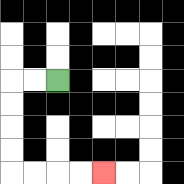{'start': '[2, 3]', 'end': '[4, 7]', 'path_directions': 'L,L,D,D,D,D,R,R,R,R', 'path_coordinates': '[[2, 3], [1, 3], [0, 3], [0, 4], [0, 5], [0, 6], [0, 7], [1, 7], [2, 7], [3, 7], [4, 7]]'}